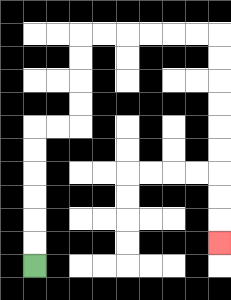{'start': '[1, 11]', 'end': '[9, 10]', 'path_directions': 'U,U,U,U,U,U,R,R,U,U,U,U,R,R,R,R,R,R,D,D,D,D,D,D,D,D,D', 'path_coordinates': '[[1, 11], [1, 10], [1, 9], [1, 8], [1, 7], [1, 6], [1, 5], [2, 5], [3, 5], [3, 4], [3, 3], [3, 2], [3, 1], [4, 1], [5, 1], [6, 1], [7, 1], [8, 1], [9, 1], [9, 2], [9, 3], [9, 4], [9, 5], [9, 6], [9, 7], [9, 8], [9, 9], [9, 10]]'}